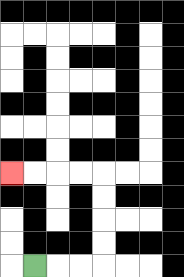{'start': '[1, 11]', 'end': '[0, 7]', 'path_directions': 'R,R,R,U,U,U,U,L,L,L,L', 'path_coordinates': '[[1, 11], [2, 11], [3, 11], [4, 11], [4, 10], [4, 9], [4, 8], [4, 7], [3, 7], [2, 7], [1, 7], [0, 7]]'}